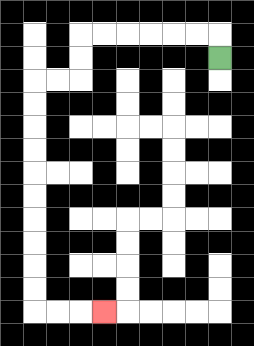{'start': '[9, 2]', 'end': '[4, 13]', 'path_directions': 'U,L,L,L,L,L,L,D,D,L,L,D,D,D,D,D,D,D,D,D,D,R,R,R', 'path_coordinates': '[[9, 2], [9, 1], [8, 1], [7, 1], [6, 1], [5, 1], [4, 1], [3, 1], [3, 2], [3, 3], [2, 3], [1, 3], [1, 4], [1, 5], [1, 6], [1, 7], [1, 8], [1, 9], [1, 10], [1, 11], [1, 12], [1, 13], [2, 13], [3, 13], [4, 13]]'}